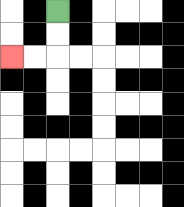{'start': '[2, 0]', 'end': '[0, 2]', 'path_directions': 'D,D,L,L', 'path_coordinates': '[[2, 0], [2, 1], [2, 2], [1, 2], [0, 2]]'}